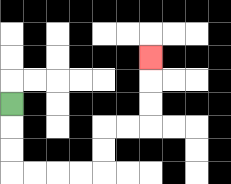{'start': '[0, 4]', 'end': '[6, 2]', 'path_directions': 'D,D,D,R,R,R,R,U,U,R,R,U,U,U', 'path_coordinates': '[[0, 4], [0, 5], [0, 6], [0, 7], [1, 7], [2, 7], [3, 7], [4, 7], [4, 6], [4, 5], [5, 5], [6, 5], [6, 4], [6, 3], [6, 2]]'}